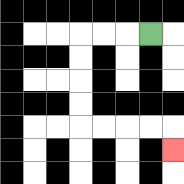{'start': '[6, 1]', 'end': '[7, 6]', 'path_directions': 'L,L,L,D,D,D,D,R,R,R,R,D', 'path_coordinates': '[[6, 1], [5, 1], [4, 1], [3, 1], [3, 2], [3, 3], [3, 4], [3, 5], [4, 5], [5, 5], [6, 5], [7, 5], [7, 6]]'}